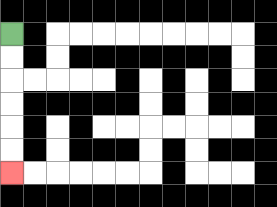{'start': '[0, 1]', 'end': '[0, 7]', 'path_directions': 'D,D,D,D,D,D', 'path_coordinates': '[[0, 1], [0, 2], [0, 3], [0, 4], [0, 5], [0, 6], [0, 7]]'}